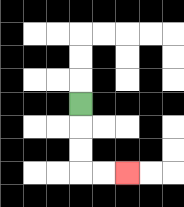{'start': '[3, 4]', 'end': '[5, 7]', 'path_directions': 'D,D,D,R,R', 'path_coordinates': '[[3, 4], [3, 5], [3, 6], [3, 7], [4, 7], [5, 7]]'}